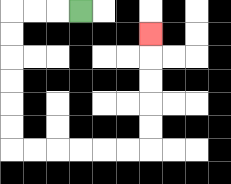{'start': '[3, 0]', 'end': '[6, 1]', 'path_directions': 'L,L,L,D,D,D,D,D,D,R,R,R,R,R,R,U,U,U,U,U', 'path_coordinates': '[[3, 0], [2, 0], [1, 0], [0, 0], [0, 1], [0, 2], [0, 3], [0, 4], [0, 5], [0, 6], [1, 6], [2, 6], [3, 6], [4, 6], [5, 6], [6, 6], [6, 5], [6, 4], [6, 3], [6, 2], [6, 1]]'}